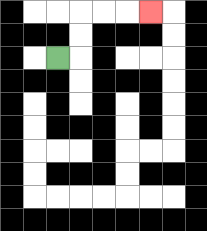{'start': '[2, 2]', 'end': '[6, 0]', 'path_directions': 'R,U,U,R,R,R', 'path_coordinates': '[[2, 2], [3, 2], [3, 1], [3, 0], [4, 0], [5, 0], [6, 0]]'}